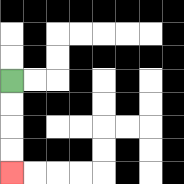{'start': '[0, 3]', 'end': '[0, 7]', 'path_directions': 'D,D,D,D', 'path_coordinates': '[[0, 3], [0, 4], [0, 5], [0, 6], [0, 7]]'}